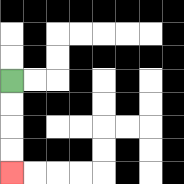{'start': '[0, 3]', 'end': '[0, 7]', 'path_directions': 'D,D,D,D', 'path_coordinates': '[[0, 3], [0, 4], [0, 5], [0, 6], [0, 7]]'}